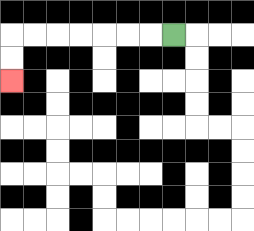{'start': '[7, 1]', 'end': '[0, 3]', 'path_directions': 'L,L,L,L,L,L,L,D,D', 'path_coordinates': '[[7, 1], [6, 1], [5, 1], [4, 1], [3, 1], [2, 1], [1, 1], [0, 1], [0, 2], [0, 3]]'}